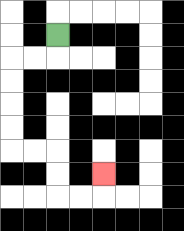{'start': '[2, 1]', 'end': '[4, 7]', 'path_directions': 'D,L,L,D,D,D,D,R,R,D,D,R,R,U', 'path_coordinates': '[[2, 1], [2, 2], [1, 2], [0, 2], [0, 3], [0, 4], [0, 5], [0, 6], [1, 6], [2, 6], [2, 7], [2, 8], [3, 8], [4, 8], [4, 7]]'}